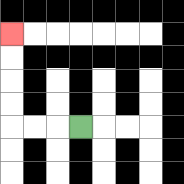{'start': '[3, 5]', 'end': '[0, 1]', 'path_directions': 'L,L,L,U,U,U,U', 'path_coordinates': '[[3, 5], [2, 5], [1, 5], [0, 5], [0, 4], [0, 3], [0, 2], [0, 1]]'}